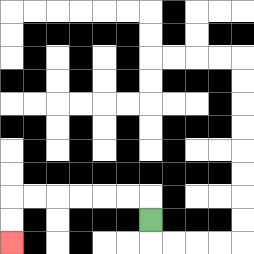{'start': '[6, 9]', 'end': '[0, 10]', 'path_directions': 'U,L,L,L,L,L,L,D,D', 'path_coordinates': '[[6, 9], [6, 8], [5, 8], [4, 8], [3, 8], [2, 8], [1, 8], [0, 8], [0, 9], [0, 10]]'}